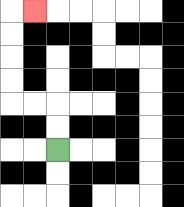{'start': '[2, 6]', 'end': '[1, 0]', 'path_directions': 'U,U,L,L,U,U,U,U,R', 'path_coordinates': '[[2, 6], [2, 5], [2, 4], [1, 4], [0, 4], [0, 3], [0, 2], [0, 1], [0, 0], [1, 0]]'}